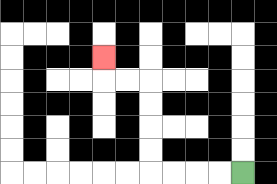{'start': '[10, 7]', 'end': '[4, 2]', 'path_directions': 'L,L,L,L,U,U,U,U,L,L,U', 'path_coordinates': '[[10, 7], [9, 7], [8, 7], [7, 7], [6, 7], [6, 6], [6, 5], [6, 4], [6, 3], [5, 3], [4, 3], [4, 2]]'}